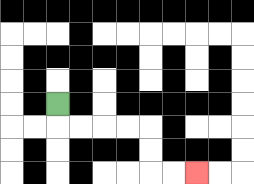{'start': '[2, 4]', 'end': '[8, 7]', 'path_directions': 'D,R,R,R,R,D,D,R,R', 'path_coordinates': '[[2, 4], [2, 5], [3, 5], [4, 5], [5, 5], [6, 5], [6, 6], [6, 7], [7, 7], [8, 7]]'}